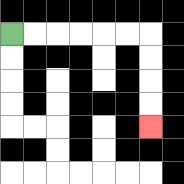{'start': '[0, 1]', 'end': '[6, 5]', 'path_directions': 'R,R,R,R,R,R,D,D,D,D', 'path_coordinates': '[[0, 1], [1, 1], [2, 1], [3, 1], [4, 1], [5, 1], [6, 1], [6, 2], [6, 3], [6, 4], [6, 5]]'}